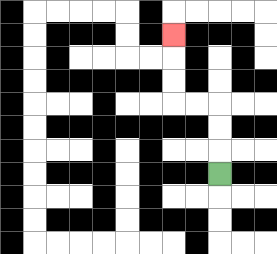{'start': '[9, 7]', 'end': '[7, 1]', 'path_directions': 'U,U,U,L,L,U,U,U', 'path_coordinates': '[[9, 7], [9, 6], [9, 5], [9, 4], [8, 4], [7, 4], [7, 3], [7, 2], [7, 1]]'}